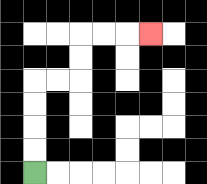{'start': '[1, 7]', 'end': '[6, 1]', 'path_directions': 'U,U,U,U,R,R,U,U,R,R,R', 'path_coordinates': '[[1, 7], [1, 6], [1, 5], [1, 4], [1, 3], [2, 3], [3, 3], [3, 2], [3, 1], [4, 1], [5, 1], [6, 1]]'}